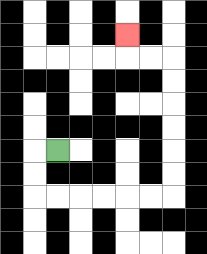{'start': '[2, 6]', 'end': '[5, 1]', 'path_directions': 'L,D,D,R,R,R,R,R,R,U,U,U,U,U,U,L,L,U', 'path_coordinates': '[[2, 6], [1, 6], [1, 7], [1, 8], [2, 8], [3, 8], [4, 8], [5, 8], [6, 8], [7, 8], [7, 7], [7, 6], [7, 5], [7, 4], [7, 3], [7, 2], [6, 2], [5, 2], [5, 1]]'}